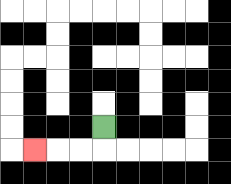{'start': '[4, 5]', 'end': '[1, 6]', 'path_directions': 'D,L,L,L', 'path_coordinates': '[[4, 5], [4, 6], [3, 6], [2, 6], [1, 6]]'}